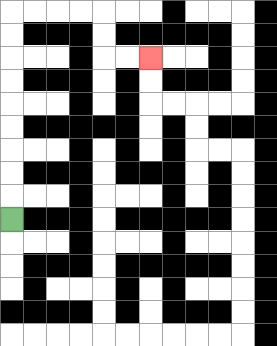{'start': '[0, 9]', 'end': '[6, 2]', 'path_directions': 'U,U,U,U,U,U,U,U,U,R,R,R,R,D,D,R,R', 'path_coordinates': '[[0, 9], [0, 8], [0, 7], [0, 6], [0, 5], [0, 4], [0, 3], [0, 2], [0, 1], [0, 0], [1, 0], [2, 0], [3, 0], [4, 0], [4, 1], [4, 2], [5, 2], [6, 2]]'}